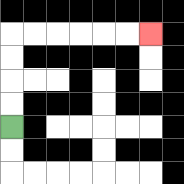{'start': '[0, 5]', 'end': '[6, 1]', 'path_directions': 'U,U,U,U,R,R,R,R,R,R', 'path_coordinates': '[[0, 5], [0, 4], [0, 3], [0, 2], [0, 1], [1, 1], [2, 1], [3, 1], [4, 1], [5, 1], [6, 1]]'}